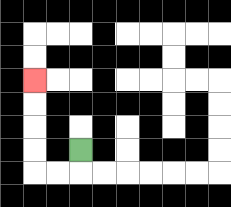{'start': '[3, 6]', 'end': '[1, 3]', 'path_directions': 'D,L,L,U,U,U,U', 'path_coordinates': '[[3, 6], [3, 7], [2, 7], [1, 7], [1, 6], [1, 5], [1, 4], [1, 3]]'}